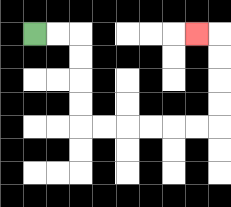{'start': '[1, 1]', 'end': '[8, 1]', 'path_directions': 'R,R,D,D,D,D,R,R,R,R,R,R,U,U,U,U,L', 'path_coordinates': '[[1, 1], [2, 1], [3, 1], [3, 2], [3, 3], [3, 4], [3, 5], [4, 5], [5, 5], [6, 5], [7, 5], [8, 5], [9, 5], [9, 4], [9, 3], [9, 2], [9, 1], [8, 1]]'}